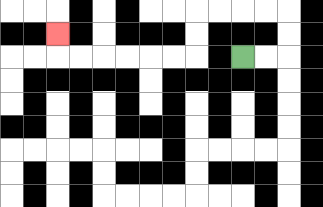{'start': '[10, 2]', 'end': '[2, 1]', 'path_directions': 'R,R,U,U,L,L,L,L,D,D,L,L,L,L,L,L,U', 'path_coordinates': '[[10, 2], [11, 2], [12, 2], [12, 1], [12, 0], [11, 0], [10, 0], [9, 0], [8, 0], [8, 1], [8, 2], [7, 2], [6, 2], [5, 2], [4, 2], [3, 2], [2, 2], [2, 1]]'}